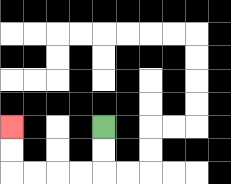{'start': '[4, 5]', 'end': '[0, 5]', 'path_directions': 'D,D,L,L,L,L,U,U', 'path_coordinates': '[[4, 5], [4, 6], [4, 7], [3, 7], [2, 7], [1, 7], [0, 7], [0, 6], [0, 5]]'}